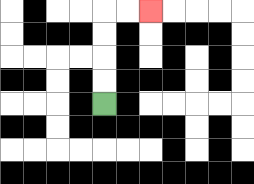{'start': '[4, 4]', 'end': '[6, 0]', 'path_directions': 'U,U,U,U,R,R', 'path_coordinates': '[[4, 4], [4, 3], [4, 2], [4, 1], [4, 0], [5, 0], [6, 0]]'}